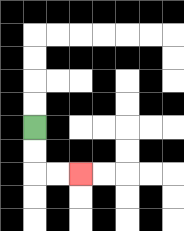{'start': '[1, 5]', 'end': '[3, 7]', 'path_directions': 'D,D,R,R', 'path_coordinates': '[[1, 5], [1, 6], [1, 7], [2, 7], [3, 7]]'}